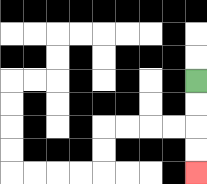{'start': '[8, 3]', 'end': '[8, 7]', 'path_directions': 'D,D,D,D', 'path_coordinates': '[[8, 3], [8, 4], [8, 5], [8, 6], [8, 7]]'}